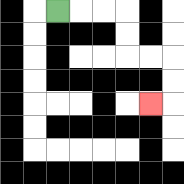{'start': '[2, 0]', 'end': '[6, 4]', 'path_directions': 'R,R,R,D,D,R,R,D,D,L', 'path_coordinates': '[[2, 0], [3, 0], [4, 0], [5, 0], [5, 1], [5, 2], [6, 2], [7, 2], [7, 3], [7, 4], [6, 4]]'}